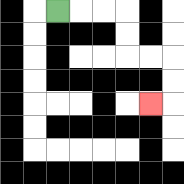{'start': '[2, 0]', 'end': '[6, 4]', 'path_directions': 'R,R,R,D,D,R,R,D,D,L', 'path_coordinates': '[[2, 0], [3, 0], [4, 0], [5, 0], [5, 1], [5, 2], [6, 2], [7, 2], [7, 3], [7, 4], [6, 4]]'}